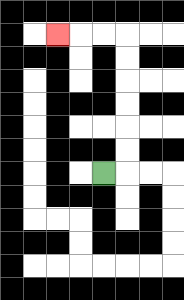{'start': '[4, 7]', 'end': '[2, 1]', 'path_directions': 'R,U,U,U,U,U,U,L,L,L', 'path_coordinates': '[[4, 7], [5, 7], [5, 6], [5, 5], [5, 4], [5, 3], [5, 2], [5, 1], [4, 1], [3, 1], [2, 1]]'}